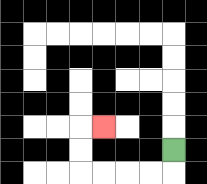{'start': '[7, 6]', 'end': '[4, 5]', 'path_directions': 'D,L,L,L,L,U,U,R', 'path_coordinates': '[[7, 6], [7, 7], [6, 7], [5, 7], [4, 7], [3, 7], [3, 6], [3, 5], [4, 5]]'}